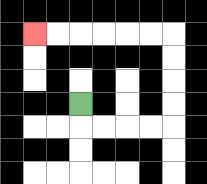{'start': '[3, 4]', 'end': '[1, 1]', 'path_directions': 'D,R,R,R,R,U,U,U,U,L,L,L,L,L,L', 'path_coordinates': '[[3, 4], [3, 5], [4, 5], [5, 5], [6, 5], [7, 5], [7, 4], [7, 3], [7, 2], [7, 1], [6, 1], [5, 1], [4, 1], [3, 1], [2, 1], [1, 1]]'}